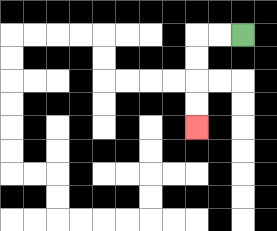{'start': '[10, 1]', 'end': '[8, 5]', 'path_directions': 'L,L,D,D,D,D', 'path_coordinates': '[[10, 1], [9, 1], [8, 1], [8, 2], [8, 3], [8, 4], [8, 5]]'}